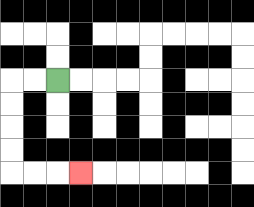{'start': '[2, 3]', 'end': '[3, 7]', 'path_directions': 'L,L,D,D,D,D,R,R,R', 'path_coordinates': '[[2, 3], [1, 3], [0, 3], [0, 4], [0, 5], [0, 6], [0, 7], [1, 7], [2, 7], [3, 7]]'}